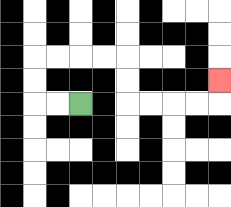{'start': '[3, 4]', 'end': '[9, 3]', 'path_directions': 'L,L,U,U,R,R,R,R,D,D,R,R,R,R,U', 'path_coordinates': '[[3, 4], [2, 4], [1, 4], [1, 3], [1, 2], [2, 2], [3, 2], [4, 2], [5, 2], [5, 3], [5, 4], [6, 4], [7, 4], [8, 4], [9, 4], [9, 3]]'}